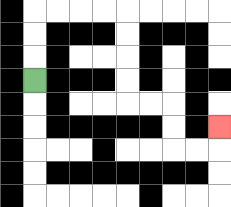{'start': '[1, 3]', 'end': '[9, 5]', 'path_directions': 'U,U,U,R,R,R,R,D,D,D,D,R,R,D,D,R,R,U', 'path_coordinates': '[[1, 3], [1, 2], [1, 1], [1, 0], [2, 0], [3, 0], [4, 0], [5, 0], [5, 1], [5, 2], [5, 3], [5, 4], [6, 4], [7, 4], [7, 5], [7, 6], [8, 6], [9, 6], [9, 5]]'}